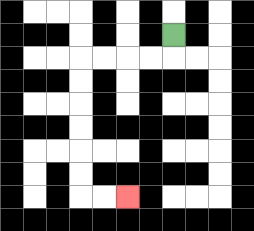{'start': '[7, 1]', 'end': '[5, 8]', 'path_directions': 'D,L,L,L,L,D,D,D,D,D,D,R,R', 'path_coordinates': '[[7, 1], [7, 2], [6, 2], [5, 2], [4, 2], [3, 2], [3, 3], [3, 4], [3, 5], [3, 6], [3, 7], [3, 8], [4, 8], [5, 8]]'}